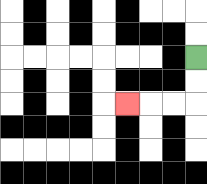{'start': '[8, 2]', 'end': '[5, 4]', 'path_directions': 'D,D,L,L,L', 'path_coordinates': '[[8, 2], [8, 3], [8, 4], [7, 4], [6, 4], [5, 4]]'}